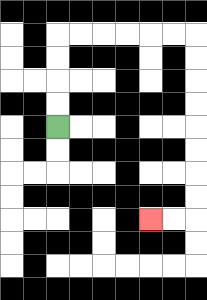{'start': '[2, 5]', 'end': '[6, 9]', 'path_directions': 'U,U,U,U,R,R,R,R,R,R,D,D,D,D,D,D,D,D,L,L', 'path_coordinates': '[[2, 5], [2, 4], [2, 3], [2, 2], [2, 1], [3, 1], [4, 1], [5, 1], [6, 1], [7, 1], [8, 1], [8, 2], [8, 3], [8, 4], [8, 5], [8, 6], [8, 7], [8, 8], [8, 9], [7, 9], [6, 9]]'}